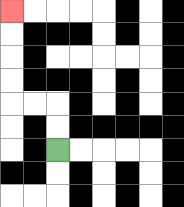{'start': '[2, 6]', 'end': '[0, 0]', 'path_directions': 'U,U,L,L,U,U,U,U', 'path_coordinates': '[[2, 6], [2, 5], [2, 4], [1, 4], [0, 4], [0, 3], [0, 2], [0, 1], [0, 0]]'}